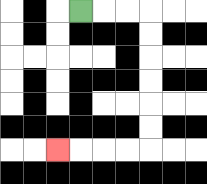{'start': '[3, 0]', 'end': '[2, 6]', 'path_directions': 'R,R,R,D,D,D,D,D,D,L,L,L,L', 'path_coordinates': '[[3, 0], [4, 0], [5, 0], [6, 0], [6, 1], [6, 2], [6, 3], [6, 4], [6, 5], [6, 6], [5, 6], [4, 6], [3, 6], [2, 6]]'}